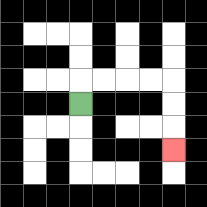{'start': '[3, 4]', 'end': '[7, 6]', 'path_directions': 'U,R,R,R,R,D,D,D', 'path_coordinates': '[[3, 4], [3, 3], [4, 3], [5, 3], [6, 3], [7, 3], [7, 4], [7, 5], [7, 6]]'}